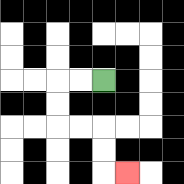{'start': '[4, 3]', 'end': '[5, 7]', 'path_directions': 'L,L,D,D,R,R,D,D,R', 'path_coordinates': '[[4, 3], [3, 3], [2, 3], [2, 4], [2, 5], [3, 5], [4, 5], [4, 6], [4, 7], [5, 7]]'}